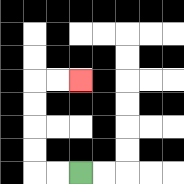{'start': '[3, 7]', 'end': '[3, 3]', 'path_directions': 'L,L,U,U,U,U,R,R', 'path_coordinates': '[[3, 7], [2, 7], [1, 7], [1, 6], [1, 5], [1, 4], [1, 3], [2, 3], [3, 3]]'}